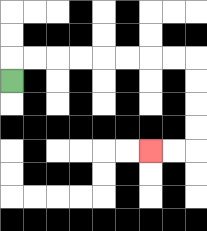{'start': '[0, 3]', 'end': '[6, 6]', 'path_directions': 'U,R,R,R,R,R,R,R,R,D,D,D,D,L,L', 'path_coordinates': '[[0, 3], [0, 2], [1, 2], [2, 2], [3, 2], [4, 2], [5, 2], [6, 2], [7, 2], [8, 2], [8, 3], [8, 4], [8, 5], [8, 6], [7, 6], [6, 6]]'}